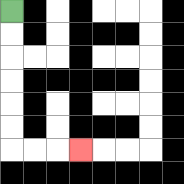{'start': '[0, 0]', 'end': '[3, 6]', 'path_directions': 'D,D,D,D,D,D,R,R,R', 'path_coordinates': '[[0, 0], [0, 1], [0, 2], [0, 3], [0, 4], [0, 5], [0, 6], [1, 6], [2, 6], [3, 6]]'}